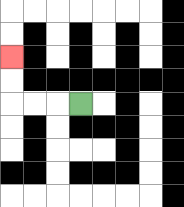{'start': '[3, 4]', 'end': '[0, 2]', 'path_directions': 'L,L,L,U,U', 'path_coordinates': '[[3, 4], [2, 4], [1, 4], [0, 4], [0, 3], [0, 2]]'}